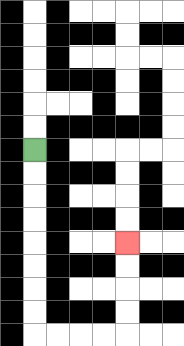{'start': '[1, 6]', 'end': '[5, 10]', 'path_directions': 'D,D,D,D,D,D,D,D,R,R,R,R,U,U,U,U', 'path_coordinates': '[[1, 6], [1, 7], [1, 8], [1, 9], [1, 10], [1, 11], [1, 12], [1, 13], [1, 14], [2, 14], [3, 14], [4, 14], [5, 14], [5, 13], [5, 12], [5, 11], [5, 10]]'}